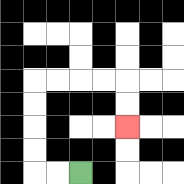{'start': '[3, 7]', 'end': '[5, 5]', 'path_directions': 'L,L,U,U,U,U,R,R,R,R,D,D', 'path_coordinates': '[[3, 7], [2, 7], [1, 7], [1, 6], [1, 5], [1, 4], [1, 3], [2, 3], [3, 3], [4, 3], [5, 3], [5, 4], [5, 5]]'}